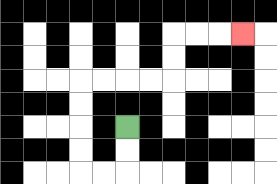{'start': '[5, 5]', 'end': '[10, 1]', 'path_directions': 'D,D,L,L,U,U,U,U,R,R,R,R,U,U,R,R,R', 'path_coordinates': '[[5, 5], [5, 6], [5, 7], [4, 7], [3, 7], [3, 6], [3, 5], [3, 4], [3, 3], [4, 3], [5, 3], [6, 3], [7, 3], [7, 2], [7, 1], [8, 1], [9, 1], [10, 1]]'}